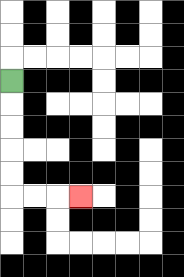{'start': '[0, 3]', 'end': '[3, 8]', 'path_directions': 'D,D,D,D,D,R,R,R', 'path_coordinates': '[[0, 3], [0, 4], [0, 5], [0, 6], [0, 7], [0, 8], [1, 8], [2, 8], [3, 8]]'}